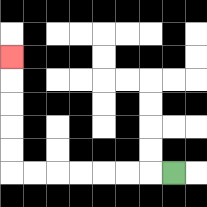{'start': '[7, 7]', 'end': '[0, 2]', 'path_directions': 'L,L,L,L,L,L,L,U,U,U,U,U', 'path_coordinates': '[[7, 7], [6, 7], [5, 7], [4, 7], [3, 7], [2, 7], [1, 7], [0, 7], [0, 6], [0, 5], [0, 4], [0, 3], [0, 2]]'}